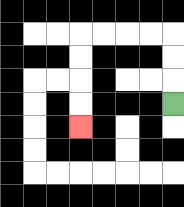{'start': '[7, 4]', 'end': '[3, 5]', 'path_directions': 'U,U,U,L,L,L,L,D,D,D,D', 'path_coordinates': '[[7, 4], [7, 3], [7, 2], [7, 1], [6, 1], [5, 1], [4, 1], [3, 1], [3, 2], [3, 3], [3, 4], [3, 5]]'}